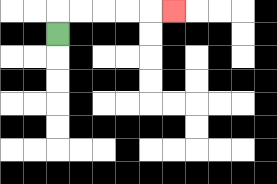{'start': '[2, 1]', 'end': '[7, 0]', 'path_directions': 'U,R,R,R,R,R', 'path_coordinates': '[[2, 1], [2, 0], [3, 0], [4, 0], [5, 0], [6, 0], [7, 0]]'}